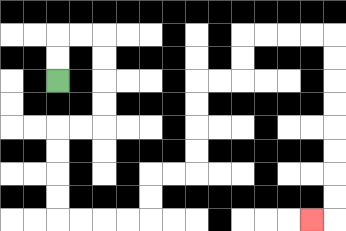{'start': '[2, 3]', 'end': '[13, 9]', 'path_directions': 'U,U,R,R,D,D,D,D,L,L,D,D,D,D,R,R,R,R,U,U,R,R,U,U,U,U,R,R,U,U,R,R,R,R,D,D,D,D,D,D,D,D,L', 'path_coordinates': '[[2, 3], [2, 2], [2, 1], [3, 1], [4, 1], [4, 2], [4, 3], [4, 4], [4, 5], [3, 5], [2, 5], [2, 6], [2, 7], [2, 8], [2, 9], [3, 9], [4, 9], [5, 9], [6, 9], [6, 8], [6, 7], [7, 7], [8, 7], [8, 6], [8, 5], [8, 4], [8, 3], [9, 3], [10, 3], [10, 2], [10, 1], [11, 1], [12, 1], [13, 1], [14, 1], [14, 2], [14, 3], [14, 4], [14, 5], [14, 6], [14, 7], [14, 8], [14, 9], [13, 9]]'}